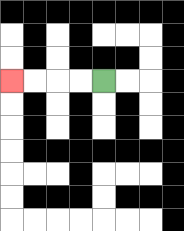{'start': '[4, 3]', 'end': '[0, 3]', 'path_directions': 'L,L,L,L', 'path_coordinates': '[[4, 3], [3, 3], [2, 3], [1, 3], [0, 3]]'}